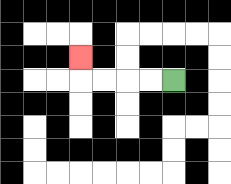{'start': '[7, 3]', 'end': '[3, 2]', 'path_directions': 'L,L,L,L,U', 'path_coordinates': '[[7, 3], [6, 3], [5, 3], [4, 3], [3, 3], [3, 2]]'}